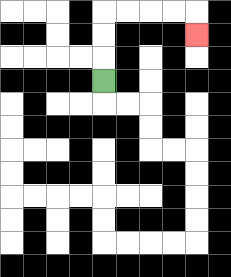{'start': '[4, 3]', 'end': '[8, 1]', 'path_directions': 'U,U,U,R,R,R,R,D', 'path_coordinates': '[[4, 3], [4, 2], [4, 1], [4, 0], [5, 0], [6, 0], [7, 0], [8, 0], [8, 1]]'}